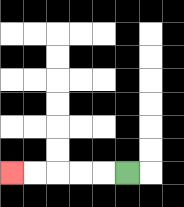{'start': '[5, 7]', 'end': '[0, 7]', 'path_directions': 'L,L,L,L,L', 'path_coordinates': '[[5, 7], [4, 7], [3, 7], [2, 7], [1, 7], [0, 7]]'}